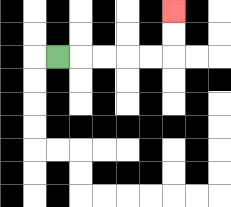{'start': '[2, 2]', 'end': '[7, 0]', 'path_directions': 'R,R,R,R,R,U,U', 'path_coordinates': '[[2, 2], [3, 2], [4, 2], [5, 2], [6, 2], [7, 2], [7, 1], [7, 0]]'}